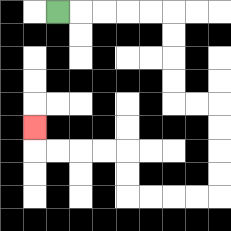{'start': '[2, 0]', 'end': '[1, 5]', 'path_directions': 'R,R,R,R,R,D,D,D,D,R,R,D,D,D,D,L,L,L,L,U,U,L,L,L,L,U', 'path_coordinates': '[[2, 0], [3, 0], [4, 0], [5, 0], [6, 0], [7, 0], [7, 1], [7, 2], [7, 3], [7, 4], [8, 4], [9, 4], [9, 5], [9, 6], [9, 7], [9, 8], [8, 8], [7, 8], [6, 8], [5, 8], [5, 7], [5, 6], [4, 6], [3, 6], [2, 6], [1, 6], [1, 5]]'}